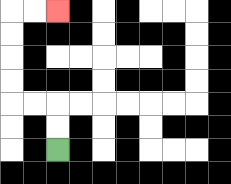{'start': '[2, 6]', 'end': '[2, 0]', 'path_directions': 'U,U,L,L,U,U,U,U,R,R', 'path_coordinates': '[[2, 6], [2, 5], [2, 4], [1, 4], [0, 4], [0, 3], [0, 2], [0, 1], [0, 0], [1, 0], [2, 0]]'}